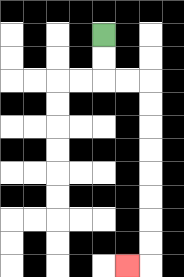{'start': '[4, 1]', 'end': '[5, 11]', 'path_directions': 'D,D,R,R,D,D,D,D,D,D,D,D,L', 'path_coordinates': '[[4, 1], [4, 2], [4, 3], [5, 3], [6, 3], [6, 4], [6, 5], [6, 6], [6, 7], [6, 8], [6, 9], [6, 10], [6, 11], [5, 11]]'}